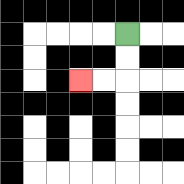{'start': '[5, 1]', 'end': '[3, 3]', 'path_directions': 'D,D,L,L', 'path_coordinates': '[[5, 1], [5, 2], [5, 3], [4, 3], [3, 3]]'}